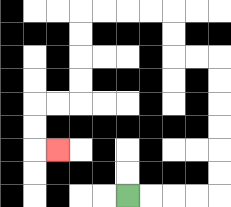{'start': '[5, 8]', 'end': '[2, 6]', 'path_directions': 'R,R,R,R,U,U,U,U,U,U,L,L,U,U,L,L,L,L,D,D,D,D,L,L,D,D,R', 'path_coordinates': '[[5, 8], [6, 8], [7, 8], [8, 8], [9, 8], [9, 7], [9, 6], [9, 5], [9, 4], [9, 3], [9, 2], [8, 2], [7, 2], [7, 1], [7, 0], [6, 0], [5, 0], [4, 0], [3, 0], [3, 1], [3, 2], [3, 3], [3, 4], [2, 4], [1, 4], [1, 5], [1, 6], [2, 6]]'}